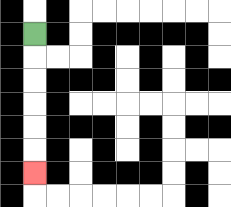{'start': '[1, 1]', 'end': '[1, 7]', 'path_directions': 'D,D,D,D,D,D', 'path_coordinates': '[[1, 1], [1, 2], [1, 3], [1, 4], [1, 5], [1, 6], [1, 7]]'}